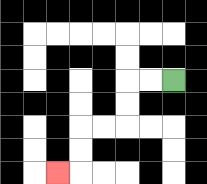{'start': '[7, 3]', 'end': '[2, 7]', 'path_directions': 'L,L,D,D,L,L,D,D,L', 'path_coordinates': '[[7, 3], [6, 3], [5, 3], [5, 4], [5, 5], [4, 5], [3, 5], [3, 6], [3, 7], [2, 7]]'}